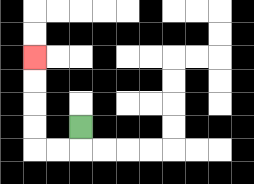{'start': '[3, 5]', 'end': '[1, 2]', 'path_directions': 'D,L,L,U,U,U,U', 'path_coordinates': '[[3, 5], [3, 6], [2, 6], [1, 6], [1, 5], [1, 4], [1, 3], [1, 2]]'}